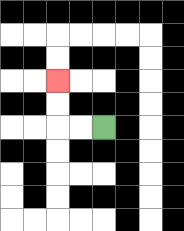{'start': '[4, 5]', 'end': '[2, 3]', 'path_directions': 'L,L,U,U', 'path_coordinates': '[[4, 5], [3, 5], [2, 5], [2, 4], [2, 3]]'}